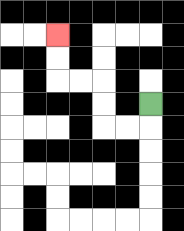{'start': '[6, 4]', 'end': '[2, 1]', 'path_directions': 'D,L,L,U,U,L,L,U,U', 'path_coordinates': '[[6, 4], [6, 5], [5, 5], [4, 5], [4, 4], [4, 3], [3, 3], [2, 3], [2, 2], [2, 1]]'}